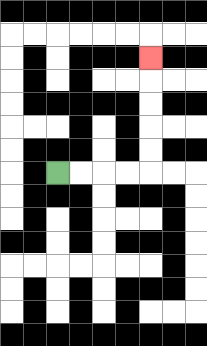{'start': '[2, 7]', 'end': '[6, 2]', 'path_directions': 'R,R,R,R,U,U,U,U,U', 'path_coordinates': '[[2, 7], [3, 7], [4, 7], [5, 7], [6, 7], [6, 6], [6, 5], [6, 4], [6, 3], [6, 2]]'}